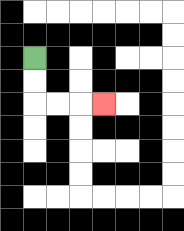{'start': '[1, 2]', 'end': '[4, 4]', 'path_directions': 'D,D,R,R,R', 'path_coordinates': '[[1, 2], [1, 3], [1, 4], [2, 4], [3, 4], [4, 4]]'}